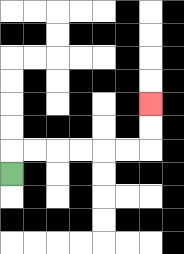{'start': '[0, 7]', 'end': '[6, 4]', 'path_directions': 'U,R,R,R,R,R,R,U,U', 'path_coordinates': '[[0, 7], [0, 6], [1, 6], [2, 6], [3, 6], [4, 6], [5, 6], [6, 6], [6, 5], [6, 4]]'}